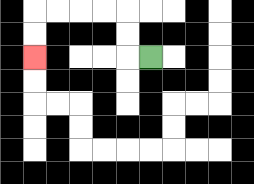{'start': '[6, 2]', 'end': '[1, 2]', 'path_directions': 'L,U,U,L,L,L,L,D,D', 'path_coordinates': '[[6, 2], [5, 2], [5, 1], [5, 0], [4, 0], [3, 0], [2, 0], [1, 0], [1, 1], [1, 2]]'}